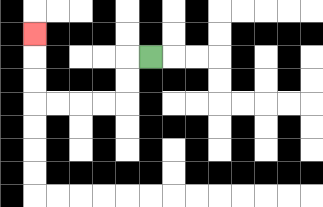{'start': '[6, 2]', 'end': '[1, 1]', 'path_directions': 'L,D,D,L,L,L,L,U,U,U', 'path_coordinates': '[[6, 2], [5, 2], [5, 3], [5, 4], [4, 4], [3, 4], [2, 4], [1, 4], [1, 3], [1, 2], [1, 1]]'}